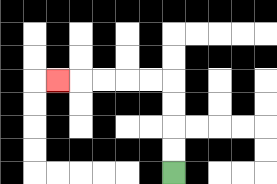{'start': '[7, 7]', 'end': '[2, 3]', 'path_directions': 'U,U,U,U,L,L,L,L,L', 'path_coordinates': '[[7, 7], [7, 6], [7, 5], [7, 4], [7, 3], [6, 3], [5, 3], [4, 3], [3, 3], [2, 3]]'}